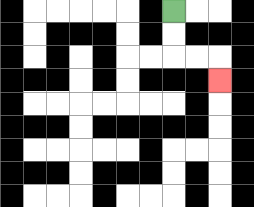{'start': '[7, 0]', 'end': '[9, 3]', 'path_directions': 'D,D,R,R,D', 'path_coordinates': '[[7, 0], [7, 1], [7, 2], [8, 2], [9, 2], [9, 3]]'}